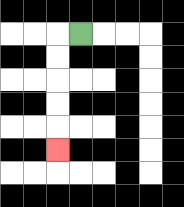{'start': '[3, 1]', 'end': '[2, 6]', 'path_directions': 'L,D,D,D,D,D', 'path_coordinates': '[[3, 1], [2, 1], [2, 2], [2, 3], [2, 4], [2, 5], [2, 6]]'}